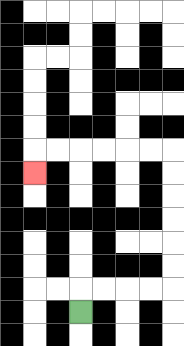{'start': '[3, 13]', 'end': '[1, 7]', 'path_directions': 'U,R,R,R,R,U,U,U,U,U,U,L,L,L,L,L,L,D', 'path_coordinates': '[[3, 13], [3, 12], [4, 12], [5, 12], [6, 12], [7, 12], [7, 11], [7, 10], [7, 9], [7, 8], [7, 7], [7, 6], [6, 6], [5, 6], [4, 6], [3, 6], [2, 6], [1, 6], [1, 7]]'}